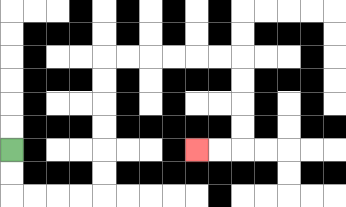{'start': '[0, 6]', 'end': '[8, 6]', 'path_directions': 'D,D,R,R,R,R,U,U,U,U,U,U,R,R,R,R,R,R,D,D,D,D,L,L', 'path_coordinates': '[[0, 6], [0, 7], [0, 8], [1, 8], [2, 8], [3, 8], [4, 8], [4, 7], [4, 6], [4, 5], [4, 4], [4, 3], [4, 2], [5, 2], [6, 2], [7, 2], [8, 2], [9, 2], [10, 2], [10, 3], [10, 4], [10, 5], [10, 6], [9, 6], [8, 6]]'}